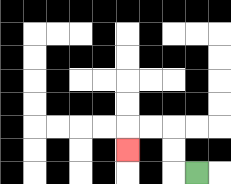{'start': '[8, 7]', 'end': '[5, 6]', 'path_directions': 'L,U,U,L,L,D', 'path_coordinates': '[[8, 7], [7, 7], [7, 6], [7, 5], [6, 5], [5, 5], [5, 6]]'}